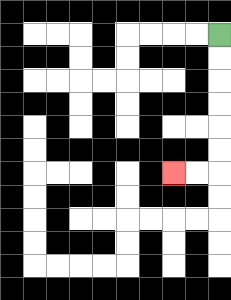{'start': '[9, 1]', 'end': '[7, 7]', 'path_directions': 'D,D,D,D,D,D,L,L', 'path_coordinates': '[[9, 1], [9, 2], [9, 3], [9, 4], [9, 5], [9, 6], [9, 7], [8, 7], [7, 7]]'}